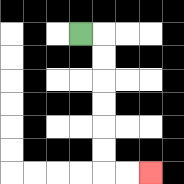{'start': '[3, 1]', 'end': '[6, 7]', 'path_directions': 'R,D,D,D,D,D,D,R,R', 'path_coordinates': '[[3, 1], [4, 1], [4, 2], [4, 3], [4, 4], [4, 5], [4, 6], [4, 7], [5, 7], [6, 7]]'}